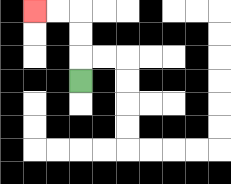{'start': '[3, 3]', 'end': '[1, 0]', 'path_directions': 'U,U,U,L,L', 'path_coordinates': '[[3, 3], [3, 2], [3, 1], [3, 0], [2, 0], [1, 0]]'}